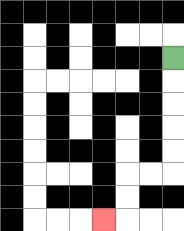{'start': '[7, 2]', 'end': '[4, 9]', 'path_directions': 'D,D,D,D,D,L,L,D,D,L', 'path_coordinates': '[[7, 2], [7, 3], [7, 4], [7, 5], [7, 6], [7, 7], [6, 7], [5, 7], [5, 8], [5, 9], [4, 9]]'}